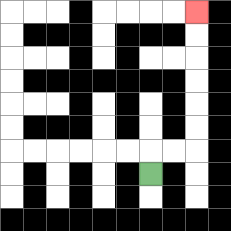{'start': '[6, 7]', 'end': '[8, 0]', 'path_directions': 'U,R,R,U,U,U,U,U,U', 'path_coordinates': '[[6, 7], [6, 6], [7, 6], [8, 6], [8, 5], [8, 4], [8, 3], [8, 2], [8, 1], [8, 0]]'}